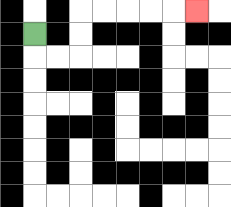{'start': '[1, 1]', 'end': '[8, 0]', 'path_directions': 'D,R,R,U,U,R,R,R,R,R', 'path_coordinates': '[[1, 1], [1, 2], [2, 2], [3, 2], [3, 1], [3, 0], [4, 0], [5, 0], [6, 0], [7, 0], [8, 0]]'}